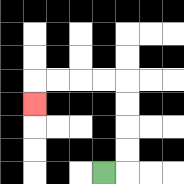{'start': '[4, 7]', 'end': '[1, 4]', 'path_directions': 'R,U,U,U,U,L,L,L,L,D', 'path_coordinates': '[[4, 7], [5, 7], [5, 6], [5, 5], [5, 4], [5, 3], [4, 3], [3, 3], [2, 3], [1, 3], [1, 4]]'}